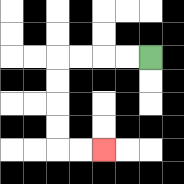{'start': '[6, 2]', 'end': '[4, 6]', 'path_directions': 'L,L,L,L,D,D,D,D,R,R', 'path_coordinates': '[[6, 2], [5, 2], [4, 2], [3, 2], [2, 2], [2, 3], [2, 4], [2, 5], [2, 6], [3, 6], [4, 6]]'}